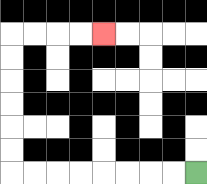{'start': '[8, 7]', 'end': '[4, 1]', 'path_directions': 'L,L,L,L,L,L,L,L,U,U,U,U,U,U,R,R,R,R', 'path_coordinates': '[[8, 7], [7, 7], [6, 7], [5, 7], [4, 7], [3, 7], [2, 7], [1, 7], [0, 7], [0, 6], [0, 5], [0, 4], [0, 3], [0, 2], [0, 1], [1, 1], [2, 1], [3, 1], [4, 1]]'}